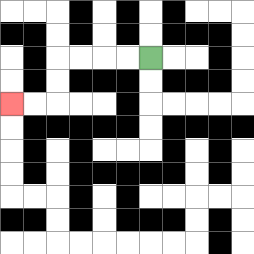{'start': '[6, 2]', 'end': '[0, 4]', 'path_directions': 'L,L,L,L,D,D,L,L', 'path_coordinates': '[[6, 2], [5, 2], [4, 2], [3, 2], [2, 2], [2, 3], [2, 4], [1, 4], [0, 4]]'}